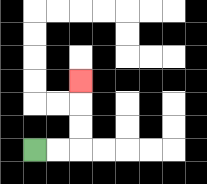{'start': '[1, 6]', 'end': '[3, 3]', 'path_directions': 'R,R,U,U,U', 'path_coordinates': '[[1, 6], [2, 6], [3, 6], [3, 5], [3, 4], [3, 3]]'}